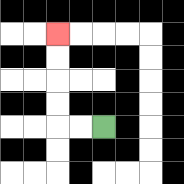{'start': '[4, 5]', 'end': '[2, 1]', 'path_directions': 'L,L,U,U,U,U', 'path_coordinates': '[[4, 5], [3, 5], [2, 5], [2, 4], [2, 3], [2, 2], [2, 1]]'}